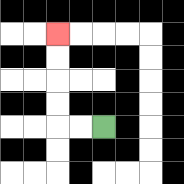{'start': '[4, 5]', 'end': '[2, 1]', 'path_directions': 'L,L,U,U,U,U', 'path_coordinates': '[[4, 5], [3, 5], [2, 5], [2, 4], [2, 3], [2, 2], [2, 1]]'}